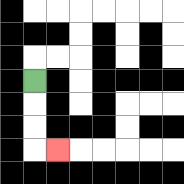{'start': '[1, 3]', 'end': '[2, 6]', 'path_directions': 'D,D,D,R', 'path_coordinates': '[[1, 3], [1, 4], [1, 5], [1, 6], [2, 6]]'}